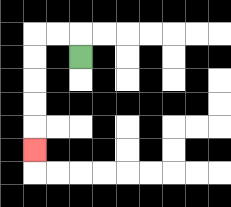{'start': '[3, 2]', 'end': '[1, 6]', 'path_directions': 'U,L,L,D,D,D,D,D', 'path_coordinates': '[[3, 2], [3, 1], [2, 1], [1, 1], [1, 2], [1, 3], [1, 4], [1, 5], [1, 6]]'}